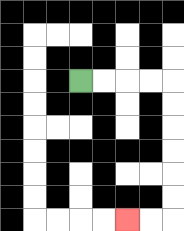{'start': '[3, 3]', 'end': '[5, 9]', 'path_directions': 'R,R,R,R,D,D,D,D,D,D,L,L', 'path_coordinates': '[[3, 3], [4, 3], [5, 3], [6, 3], [7, 3], [7, 4], [7, 5], [7, 6], [7, 7], [7, 8], [7, 9], [6, 9], [5, 9]]'}